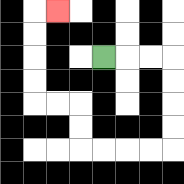{'start': '[4, 2]', 'end': '[2, 0]', 'path_directions': 'R,R,R,D,D,D,D,L,L,L,L,U,U,L,L,U,U,U,U,R', 'path_coordinates': '[[4, 2], [5, 2], [6, 2], [7, 2], [7, 3], [7, 4], [7, 5], [7, 6], [6, 6], [5, 6], [4, 6], [3, 6], [3, 5], [3, 4], [2, 4], [1, 4], [1, 3], [1, 2], [1, 1], [1, 0], [2, 0]]'}